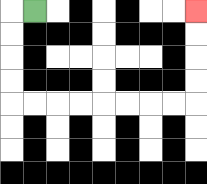{'start': '[1, 0]', 'end': '[8, 0]', 'path_directions': 'L,D,D,D,D,R,R,R,R,R,R,R,R,U,U,U,U', 'path_coordinates': '[[1, 0], [0, 0], [0, 1], [0, 2], [0, 3], [0, 4], [1, 4], [2, 4], [3, 4], [4, 4], [5, 4], [6, 4], [7, 4], [8, 4], [8, 3], [8, 2], [8, 1], [8, 0]]'}